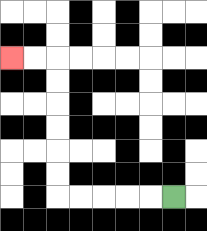{'start': '[7, 8]', 'end': '[0, 2]', 'path_directions': 'L,L,L,L,L,U,U,U,U,U,U,L,L', 'path_coordinates': '[[7, 8], [6, 8], [5, 8], [4, 8], [3, 8], [2, 8], [2, 7], [2, 6], [2, 5], [2, 4], [2, 3], [2, 2], [1, 2], [0, 2]]'}